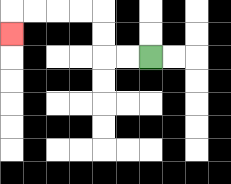{'start': '[6, 2]', 'end': '[0, 1]', 'path_directions': 'L,L,U,U,L,L,L,L,D', 'path_coordinates': '[[6, 2], [5, 2], [4, 2], [4, 1], [4, 0], [3, 0], [2, 0], [1, 0], [0, 0], [0, 1]]'}